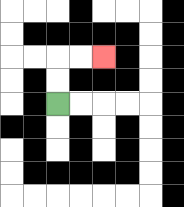{'start': '[2, 4]', 'end': '[4, 2]', 'path_directions': 'U,U,R,R', 'path_coordinates': '[[2, 4], [2, 3], [2, 2], [3, 2], [4, 2]]'}